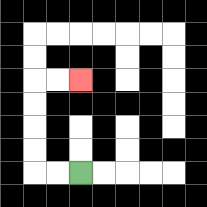{'start': '[3, 7]', 'end': '[3, 3]', 'path_directions': 'L,L,U,U,U,U,R,R', 'path_coordinates': '[[3, 7], [2, 7], [1, 7], [1, 6], [1, 5], [1, 4], [1, 3], [2, 3], [3, 3]]'}